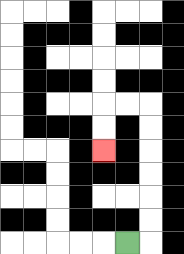{'start': '[5, 10]', 'end': '[4, 6]', 'path_directions': 'R,U,U,U,U,U,U,L,L,D,D', 'path_coordinates': '[[5, 10], [6, 10], [6, 9], [6, 8], [6, 7], [6, 6], [6, 5], [6, 4], [5, 4], [4, 4], [4, 5], [4, 6]]'}